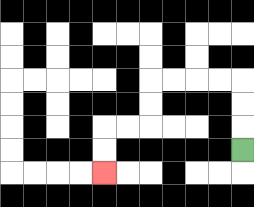{'start': '[10, 6]', 'end': '[4, 7]', 'path_directions': 'U,U,U,L,L,L,L,D,D,L,L,D,D', 'path_coordinates': '[[10, 6], [10, 5], [10, 4], [10, 3], [9, 3], [8, 3], [7, 3], [6, 3], [6, 4], [6, 5], [5, 5], [4, 5], [4, 6], [4, 7]]'}